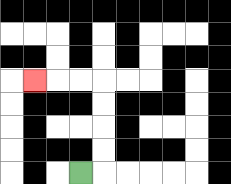{'start': '[3, 7]', 'end': '[1, 3]', 'path_directions': 'R,U,U,U,U,L,L,L', 'path_coordinates': '[[3, 7], [4, 7], [4, 6], [4, 5], [4, 4], [4, 3], [3, 3], [2, 3], [1, 3]]'}